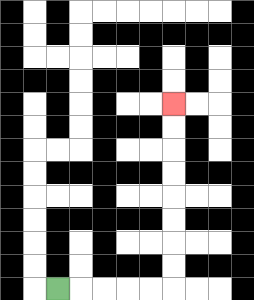{'start': '[2, 12]', 'end': '[7, 4]', 'path_directions': 'R,R,R,R,R,U,U,U,U,U,U,U,U', 'path_coordinates': '[[2, 12], [3, 12], [4, 12], [5, 12], [6, 12], [7, 12], [7, 11], [7, 10], [7, 9], [7, 8], [7, 7], [7, 6], [7, 5], [7, 4]]'}